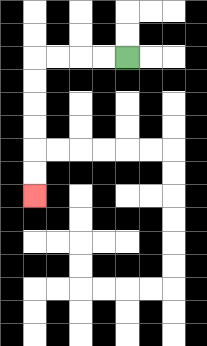{'start': '[5, 2]', 'end': '[1, 8]', 'path_directions': 'L,L,L,L,D,D,D,D,D,D', 'path_coordinates': '[[5, 2], [4, 2], [3, 2], [2, 2], [1, 2], [1, 3], [1, 4], [1, 5], [1, 6], [1, 7], [1, 8]]'}